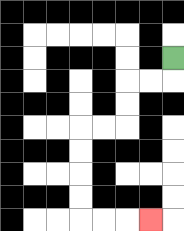{'start': '[7, 2]', 'end': '[6, 9]', 'path_directions': 'D,L,L,D,D,L,L,D,D,D,D,R,R,R', 'path_coordinates': '[[7, 2], [7, 3], [6, 3], [5, 3], [5, 4], [5, 5], [4, 5], [3, 5], [3, 6], [3, 7], [3, 8], [3, 9], [4, 9], [5, 9], [6, 9]]'}